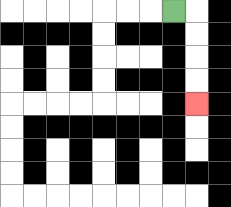{'start': '[7, 0]', 'end': '[8, 4]', 'path_directions': 'R,D,D,D,D', 'path_coordinates': '[[7, 0], [8, 0], [8, 1], [8, 2], [8, 3], [8, 4]]'}